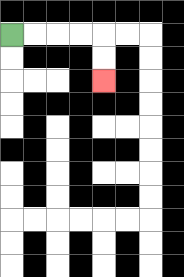{'start': '[0, 1]', 'end': '[4, 3]', 'path_directions': 'R,R,R,R,D,D', 'path_coordinates': '[[0, 1], [1, 1], [2, 1], [3, 1], [4, 1], [4, 2], [4, 3]]'}